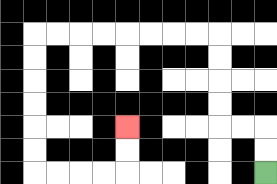{'start': '[11, 7]', 'end': '[5, 5]', 'path_directions': 'U,U,L,L,U,U,U,U,L,L,L,L,L,L,L,L,D,D,D,D,D,D,R,R,R,R,U,U', 'path_coordinates': '[[11, 7], [11, 6], [11, 5], [10, 5], [9, 5], [9, 4], [9, 3], [9, 2], [9, 1], [8, 1], [7, 1], [6, 1], [5, 1], [4, 1], [3, 1], [2, 1], [1, 1], [1, 2], [1, 3], [1, 4], [1, 5], [1, 6], [1, 7], [2, 7], [3, 7], [4, 7], [5, 7], [5, 6], [5, 5]]'}